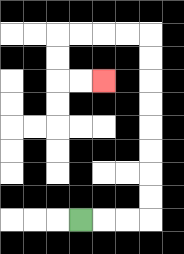{'start': '[3, 9]', 'end': '[4, 3]', 'path_directions': 'R,R,R,U,U,U,U,U,U,U,U,L,L,L,L,D,D,R,R', 'path_coordinates': '[[3, 9], [4, 9], [5, 9], [6, 9], [6, 8], [6, 7], [6, 6], [6, 5], [6, 4], [6, 3], [6, 2], [6, 1], [5, 1], [4, 1], [3, 1], [2, 1], [2, 2], [2, 3], [3, 3], [4, 3]]'}